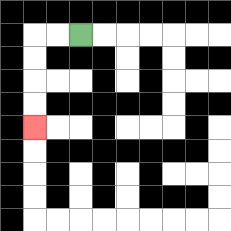{'start': '[3, 1]', 'end': '[1, 5]', 'path_directions': 'L,L,D,D,D,D', 'path_coordinates': '[[3, 1], [2, 1], [1, 1], [1, 2], [1, 3], [1, 4], [1, 5]]'}